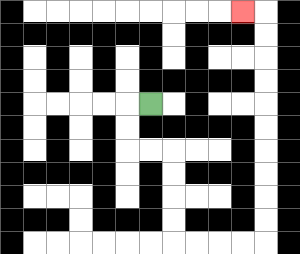{'start': '[6, 4]', 'end': '[10, 0]', 'path_directions': 'L,D,D,R,R,D,D,D,D,R,R,R,R,U,U,U,U,U,U,U,U,U,U,L', 'path_coordinates': '[[6, 4], [5, 4], [5, 5], [5, 6], [6, 6], [7, 6], [7, 7], [7, 8], [7, 9], [7, 10], [8, 10], [9, 10], [10, 10], [11, 10], [11, 9], [11, 8], [11, 7], [11, 6], [11, 5], [11, 4], [11, 3], [11, 2], [11, 1], [11, 0], [10, 0]]'}